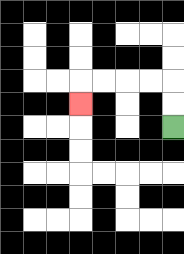{'start': '[7, 5]', 'end': '[3, 4]', 'path_directions': 'U,U,L,L,L,L,D', 'path_coordinates': '[[7, 5], [7, 4], [7, 3], [6, 3], [5, 3], [4, 3], [3, 3], [3, 4]]'}